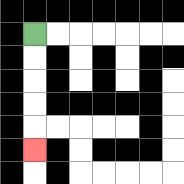{'start': '[1, 1]', 'end': '[1, 6]', 'path_directions': 'D,D,D,D,D', 'path_coordinates': '[[1, 1], [1, 2], [1, 3], [1, 4], [1, 5], [1, 6]]'}